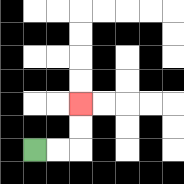{'start': '[1, 6]', 'end': '[3, 4]', 'path_directions': 'R,R,U,U', 'path_coordinates': '[[1, 6], [2, 6], [3, 6], [3, 5], [3, 4]]'}